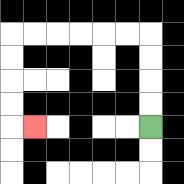{'start': '[6, 5]', 'end': '[1, 5]', 'path_directions': 'U,U,U,U,L,L,L,L,L,L,D,D,D,D,R', 'path_coordinates': '[[6, 5], [6, 4], [6, 3], [6, 2], [6, 1], [5, 1], [4, 1], [3, 1], [2, 1], [1, 1], [0, 1], [0, 2], [0, 3], [0, 4], [0, 5], [1, 5]]'}